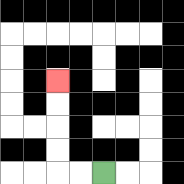{'start': '[4, 7]', 'end': '[2, 3]', 'path_directions': 'L,L,U,U,U,U', 'path_coordinates': '[[4, 7], [3, 7], [2, 7], [2, 6], [2, 5], [2, 4], [2, 3]]'}